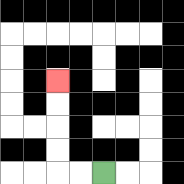{'start': '[4, 7]', 'end': '[2, 3]', 'path_directions': 'L,L,U,U,U,U', 'path_coordinates': '[[4, 7], [3, 7], [2, 7], [2, 6], [2, 5], [2, 4], [2, 3]]'}